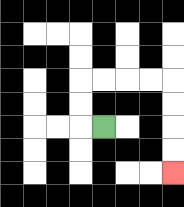{'start': '[4, 5]', 'end': '[7, 7]', 'path_directions': 'L,U,U,R,R,R,R,D,D,D,D', 'path_coordinates': '[[4, 5], [3, 5], [3, 4], [3, 3], [4, 3], [5, 3], [6, 3], [7, 3], [7, 4], [7, 5], [7, 6], [7, 7]]'}